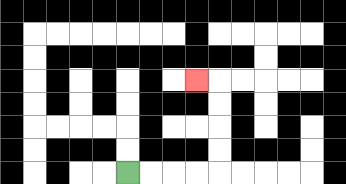{'start': '[5, 7]', 'end': '[8, 3]', 'path_directions': 'R,R,R,R,U,U,U,U,L', 'path_coordinates': '[[5, 7], [6, 7], [7, 7], [8, 7], [9, 7], [9, 6], [9, 5], [9, 4], [9, 3], [8, 3]]'}